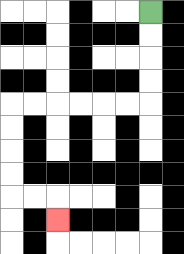{'start': '[6, 0]', 'end': '[2, 9]', 'path_directions': 'D,D,D,D,L,L,L,L,L,L,D,D,D,D,R,R,D', 'path_coordinates': '[[6, 0], [6, 1], [6, 2], [6, 3], [6, 4], [5, 4], [4, 4], [3, 4], [2, 4], [1, 4], [0, 4], [0, 5], [0, 6], [0, 7], [0, 8], [1, 8], [2, 8], [2, 9]]'}